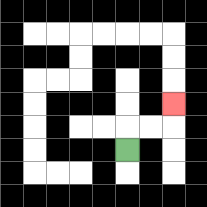{'start': '[5, 6]', 'end': '[7, 4]', 'path_directions': 'U,R,R,U', 'path_coordinates': '[[5, 6], [5, 5], [6, 5], [7, 5], [7, 4]]'}